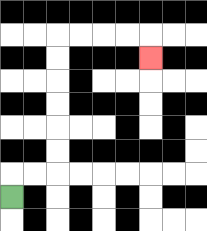{'start': '[0, 8]', 'end': '[6, 2]', 'path_directions': 'U,R,R,U,U,U,U,U,U,R,R,R,R,D', 'path_coordinates': '[[0, 8], [0, 7], [1, 7], [2, 7], [2, 6], [2, 5], [2, 4], [2, 3], [2, 2], [2, 1], [3, 1], [4, 1], [5, 1], [6, 1], [6, 2]]'}